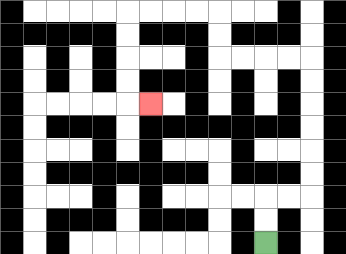{'start': '[11, 10]', 'end': '[6, 4]', 'path_directions': 'U,U,R,R,U,U,U,U,U,U,L,L,L,L,U,U,L,L,L,L,D,D,D,D,R', 'path_coordinates': '[[11, 10], [11, 9], [11, 8], [12, 8], [13, 8], [13, 7], [13, 6], [13, 5], [13, 4], [13, 3], [13, 2], [12, 2], [11, 2], [10, 2], [9, 2], [9, 1], [9, 0], [8, 0], [7, 0], [6, 0], [5, 0], [5, 1], [5, 2], [5, 3], [5, 4], [6, 4]]'}